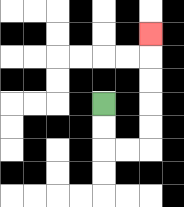{'start': '[4, 4]', 'end': '[6, 1]', 'path_directions': 'D,D,R,R,U,U,U,U,U', 'path_coordinates': '[[4, 4], [4, 5], [4, 6], [5, 6], [6, 6], [6, 5], [6, 4], [6, 3], [6, 2], [6, 1]]'}